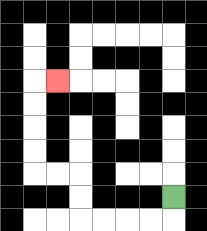{'start': '[7, 8]', 'end': '[2, 3]', 'path_directions': 'D,L,L,L,L,U,U,L,L,U,U,U,U,R', 'path_coordinates': '[[7, 8], [7, 9], [6, 9], [5, 9], [4, 9], [3, 9], [3, 8], [3, 7], [2, 7], [1, 7], [1, 6], [1, 5], [1, 4], [1, 3], [2, 3]]'}